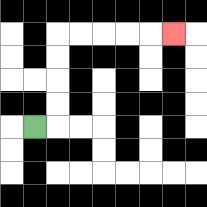{'start': '[1, 5]', 'end': '[7, 1]', 'path_directions': 'R,U,U,U,U,R,R,R,R,R', 'path_coordinates': '[[1, 5], [2, 5], [2, 4], [2, 3], [2, 2], [2, 1], [3, 1], [4, 1], [5, 1], [6, 1], [7, 1]]'}